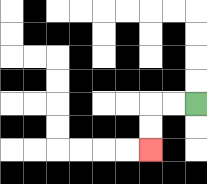{'start': '[8, 4]', 'end': '[6, 6]', 'path_directions': 'L,L,D,D', 'path_coordinates': '[[8, 4], [7, 4], [6, 4], [6, 5], [6, 6]]'}